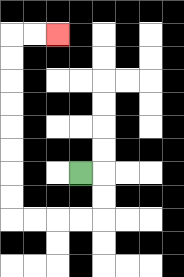{'start': '[3, 7]', 'end': '[2, 1]', 'path_directions': 'R,D,D,L,L,L,L,U,U,U,U,U,U,U,U,R,R', 'path_coordinates': '[[3, 7], [4, 7], [4, 8], [4, 9], [3, 9], [2, 9], [1, 9], [0, 9], [0, 8], [0, 7], [0, 6], [0, 5], [0, 4], [0, 3], [0, 2], [0, 1], [1, 1], [2, 1]]'}